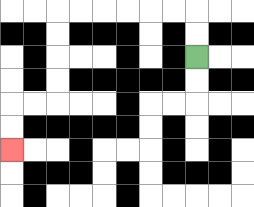{'start': '[8, 2]', 'end': '[0, 6]', 'path_directions': 'U,U,L,L,L,L,L,L,D,D,D,D,L,L,D,D', 'path_coordinates': '[[8, 2], [8, 1], [8, 0], [7, 0], [6, 0], [5, 0], [4, 0], [3, 0], [2, 0], [2, 1], [2, 2], [2, 3], [2, 4], [1, 4], [0, 4], [0, 5], [0, 6]]'}